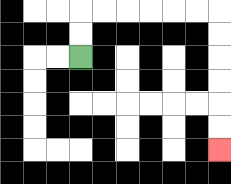{'start': '[3, 2]', 'end': '[9, 6]', 'path_directions': 'U,U,R,R,R,R,R,R,D,D,D,D,D,D', 'path_coordinates': '[[3, 2], [3, 1], [3, 0], [4, 0], [5, 0], [6, 0], [7, 0], [8, 0], [9, 0], [9, 1], [9, 2], [9, 3], [9, 4], [9, 5], [9, 6]]'}